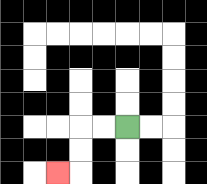{'start': '[5, 5]', 'end': '[2, 7]', 'path_directions': 'L,L,D,D,L', 'path_coordinates': '[[5, 5], [4, 5], [3, 5], [3, 6], [3, 7], [2, 7]]'}